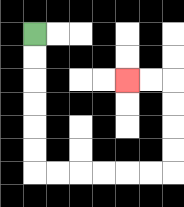{'start': '[1, 1]', 'end': '[5, 3]', 'path_directions': 'D,D,D,D,D,D,R,R,R,R,R,R,U,U,U,U,L,L', 'path_coordinates': '[[1, 1], [1, 2], [1, 3], [1, 4], [1, 5], [1, 6], [1, 7], [2, 7], [3, 7], [4, 7], [5, 7], [6, 7], [7, 7], [7, 6], [7, 5], [7, 4], [7, 3], [6, 3], [5, 3]]'}